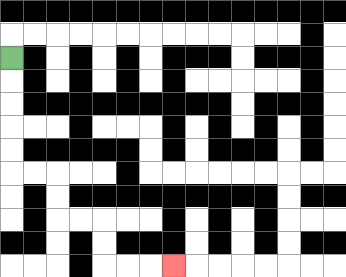{'start': '[0, 2]', 'end': '[7, 11]', 'path_directions': 'D,D,D,D,D,R,R,D,D,R,R,D,D,R,R,R', 'path_coordinates': '[[0, 2], [0, 3], [0, 4], [0, 5], [0, 6], [0, 7], [1, 7], [2, 7], [2, 8], [2, 9], [3, 9], [4, 9], [4, 10], [4, 11], [5, 11], [6, 11], [7, 11]]'}